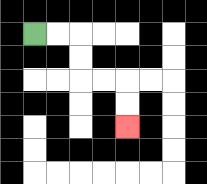{'start': '[1, 1]', 'end': '[5, 5]', 'path_directions': 'R,R,D,D,R,R,D,D', 'path_coordinates': '[[1, 1], [2, 1], [3, 1], [3, 2], [3, 3], [4, 3], [5, 3], [5, 4], [5, 5]]'}